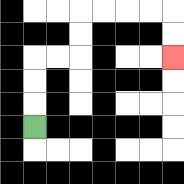{'start': '[1, 5]', 'end': '[7, 2]', 'path_directions': 'U,U,U,R,R,U,U,R,R,R,R,D,D', 'path_coordinates': '[[1, 5], [1, 4], [1, 3], [1, 2], [2, 2], [3, 2], [3, 1], [3, 0], [4, 0], [5, 0], [6, 0], [7, 0], [7, 1], [7, 2]]'}